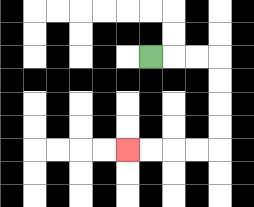{'start': '[6, 2]', 'end': '[5, 6]', 'path_directions': 'R,R,R,D,D,D,D,L,L,L,L', 'path_coordinates': '[[6, 2], [7, 2], [8, 2], [9, 2], [9, 3], [9, 4], [9, 5], [9, 6], [8, 6], [7, 6], [6, 6], [5, 6]]'}